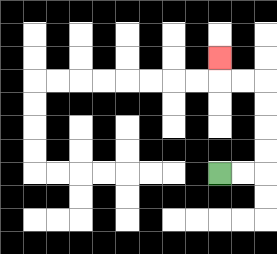{'start': '[9, 7]', 'end': '[9, 2]', 'path_directions': 'R,R,U,U,U,U,L,L,U', 'path_coordinates': '[[9, 7], [10, 7], [11, 7], [11, 6], [11, 5], [11, 4], [11, 3], [10, 3], [9, 3], [9, 2]]'}